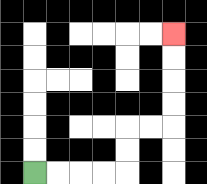{'start': '[1, 7]', 'end': '[7, 1]', 'path_directions': 'R,R,R,R,U,U,R,R,U,U,U,U', 'path_coordinates': '[[1, 7], [2, 7], [3, 7], [4, 7], [5, 7], [5, 6], [5, 5], [6, 5], [7, 5], [7, 4], [7, 3], [7, 2], [7, 1]]'}